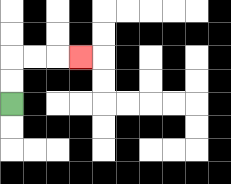{'start': '[0, 4]', 'end': '[3, 2]', 'path_directions': 'U,U,R,R,R', 'path_coordinates': '[[0, 4], [0, 3], [0, 2], [1, 2], [2, 2], [3, 2]]'}